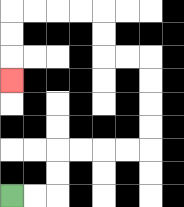{'start': '[0, 8]', 'end': '[0, 3]', 'path_directions': 'R,R,U,U,R,R,R,R,U,U,U,U,L,L,U,U,L,L,L,L,D,D,D', 'path_coordinates': '[[0, 8], [1, 8], [2, 8], [2, 7], [2, 6], [3, 6], [4, 6], [5, 6], [6, 6], [6, 5], [6, 4], [6, 3], [6, 2], [5, 2], [4, 2], [4, 1], [4, 0], [3, 0], [2, 0], [1, 0], [0, 0], [0, 1], [0, 2], [0, 3]]'}